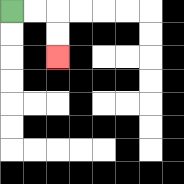{'start': '[0, 0]', 'end': '[2, 2]', 'path_directions': 'R,R,D,D', 'path_coordinates': '[[0, 0], [1, 0], [2, 0], [2, 1], [2, 2]]'}